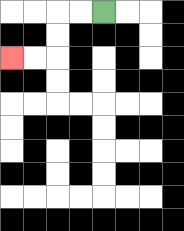{'start': '[4, 0]', 'end': '[0, 2]', 'path_directions': 'L,L,D,D,L,L', 'path_coordinates': '[[4, 0], [3, 0], [2, 0], [2, 1], [2, 2], [1, 2], [0, 2]]'}